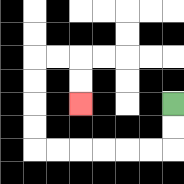{'start': '[7, 4]', 'end': '[3, 4]', 'path_directions': 'D,D,L,L,L,L,L,L,U,U,U,U,R,R,D,D', 'path_coordinates': '[[7, 4], [7, 5], [7, 6], [6, 6], [5, 6], [4, 6], [3, 6], [2, 6], [1, 6], [1, 5], [1, 4], [1, 3], [1, 2], [2, 2], [3, 2], [3, 3], [3, 4]]'}